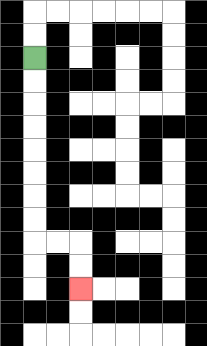{'start': '[1, 2]', 'end': '[3, 12]', 'path_directions': 'D,D,D,D,D,D,D,D,R,R,D,D', 'path_coordinates': '[[1, 2], [1, 3], [1, 4], [1, 5], [1, 6], [1, 7], [1, 8], [1, 9], [1, 10], [2, 10], [3, 10], [3, 11], [3, 12]]'}